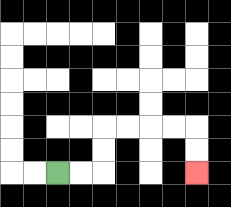{'start': '[2, 7]', 'end': '[8, 7]', 'path_directions': 'R,R,U,U,R,R,R,R,D,D', 'path_coordinates': '[[2, 7], [3, 7], [4, 7], [4, 6], [4, 5], [5, 5], [6, 5], [7, 5], [8, 5], [8, 6], [8, 7]]'}